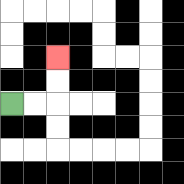{'start': '[0, 4]', 'end': '[2, 2]', 'path_directions': 'R,R,U,U', 'path_coordinates': '[[0, 4], [1, 4], [2, 4], [2, 3], [2, 2]]'}